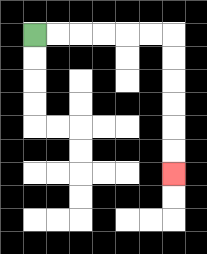{'start': '[1, 1]', 'end': '[7, 7]', 'path_directions': 'R,R,R,R,R,R,D,D,D,D,D,D', 'path_coordinates': '[[1, 1], [2, 1], [3, 1], [4, 1], [5, 1], [6, 1], [7, 1], [7, 2], [7, 3], [7, 4], [7, 5], [7, 6], [7, 7]]'}